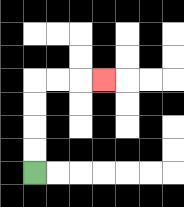{'start': '[1, 7]', 'end': '[4, 3]', 'path_directions': 'U,U,U,U,R,R,R', 'path_coordinates': '[[1, 7], [1, 6], [1, 5], [1, 4], [1, 3], [2, 3], [3, 3], [4, 3]]'}